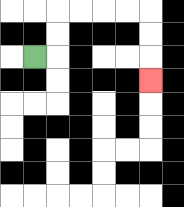{'start': '[1, 2]', 'end': '[6, 3]', 'path_directions': 'R,U,U,R,R,R,R,D,D,D', 'path_coordinates': '[[1, 2], [2, 2], [2, 1], [2, 0], [3, 0], [4, 0], [5, 0], [6, 0], [6, 1], [6, 2], [6, 3]]'}